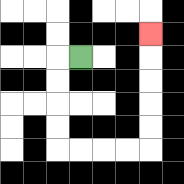{'start': '[3, 2]', 'end': '[6, 1]', 'path_directions': 'L,D,D,D,D,R,R,R,R,U,U,U,U,U', 'path_coordinates': '[[3, 2], [2, 2], [2, 3], [2, 4], [2, 5], [2, 6], [3, 6], [4, 6], [5, 6], [6, 6], [6, 5], [6, 4], [6, 3], [6, 2], [6, 1]]'}